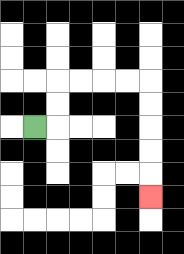{'start': '[1, 5]', 'end': '[6, 8]', 'path_directions': 'R,U,U,R,R,R,R,D,D,D,D,D', 'path_coordinates': '[[1, 5], [2, 5], [2, 4], [2, 3], [3, 3], [4, 3], [5, 3], [6, 3], [6, 4], [6, 5], [6, 6], [6, 7], [6, 8]]'}